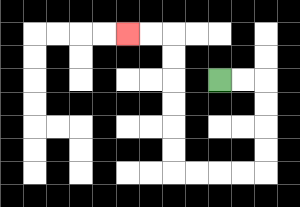{'start': '[9, 3]', 'end': '[5, 1]', 'path_directions': 'R,R,D,D,D,D,L,L,L,L,U,U,U,U,U,U,L,L', 'path_coordinates': '[[9, 3], [10, 3], [11, 3], [11, 4], [11, 5], [11, 6], [11, 7], [10, 7], [9, 7], [8, 7], [7, 7], [7, 6], [7, 5], [7, 4], [7, 3], [7, 2], [7, 1], [6, 1], [5, 1]]'}